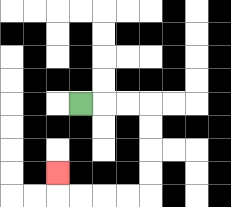{'start': '[3, 4]', 'end': '[2, 7]', 'path_directions': 'R,R,R,D,D,D,D,L,L,L,L,U', 'path_coordinates': '[[3, 4], [4, 4], [5, 4], [6, 4], [6, 5], [6, 6], [6, 7], [6, 8], [5, 8], [4, 8], [3, 8], [2, 8], [2, 7]]'}